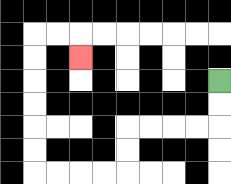{'start': '[9, 3]', 'end': '[3, 2]', 'path_directions': 'D,D,L,L,L,L,D,D,L,L,L,L,U,U,U,U,U,U,R,R,D', 'path_coordinates': '[[9, 3], [9, 4], [9, 5], [8, 5], [7, 5], [6, 5], [5, 5], [5, 6], [5, 7], [4, 7], [3, 7], [2, 7], [1, 7], [1, 6], [1, 5], [1, 4], [1, 3], [1, 2], [1, 1], [2, 1], [3, 1], [3, 2]]'}